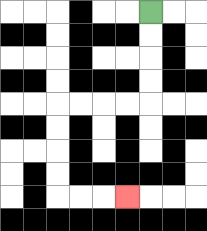{'start': '[6, 0]', 'end': '[5, 8]', 'path_directions': 'D,D,D,D,L,L,L,L,D,D,D,D,R,R,R', 'path_coordinates': '[[6, 0], [6, 1], [6, 2], [6, 3], [6, 4], [5, 4], [4, 4], [3, 4], [2, 4], [2, 5], [2, 6], [2, 7], [2, 8], [3, 8], [4, 8], [5, 8]]'}